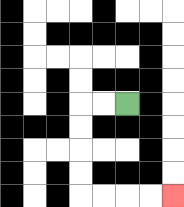{'start': '[5, 4]', 'end': '[7, 8]', 'path_directions': 'L,L,D,D,D,D,R,R,R,R', 'path_coordinates': '[[5, 4], [4, 4], [3, 4], [3, 5], [3, 6], [3, 7], [3, 8], [4, 8], [5, 8], [6, 8], [7, 8]]'}